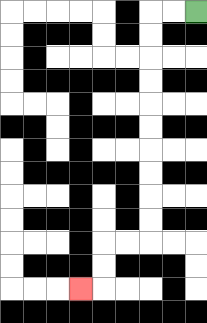{'start': '[8, 0]', 'end': '[3, 12]', 'path_directions': 'L,L,D,D,D,D,D,D,D,D,D,D,L,L,D,D,L', 'path_coordinates': '[[8, 0], [7, 0], [6, 0], [6, 1], [6, 2], [6, 3], [6, 4], [6, 5], [6, 6], [6, 7], [6, 8], [6, 9], [6, 10], [5, 10], [4, 10], [4, 11], [4, 12], [3, 12]]'}